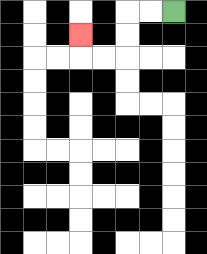{'start': '[7, 0]', 'end': '[3, 1]', 'path_directions': 'L,L,D,D,L,L,U', 'path_coordinates': '[[7, 0], [6, 0], [5, 0], [5, 1], [5, 2], [4, 2], [3, 2], [3, 1]]'}